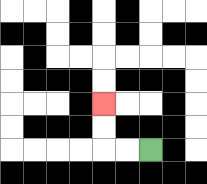{'start': '[6, 6]', 'end': '[4, 4]', 'path_directions': 'L,L,U,U', 'path_coordinates': '[[6, 6], [5, 6], [4, 6], [4, 5], [4, 4]]'}